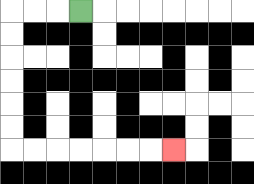{'start': '[3, 0]', 'end': '[7, 6]', 'path_directions': 'L,L,L,D,D,D,D,D,D,R,R,R,R,R,R,R', 'path_coordinates': '[[3, 0], [2, 0], [1, 0], [0, 0], [0, 1], [0, 2], [0, 3], [0, 4], [0, 5], [0, 6], [1, 6], [2, 6], [3, 6], [4, 6], [5, 6], [6, 6], [7, 6]]'}